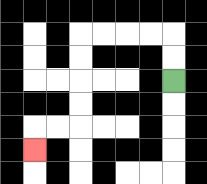{'start': '[7, 3]', 'end': '[1, 6]', 'path_directions': 'U,U,L,L,L,L,D,D,D,D,L,L,D', 'path_coordinates': '[[7, 3], [7, 2], [7, 1], [6, 1], [5, 1], [4, 1], [3, 1], [3, 2], [3, 3], [3, 4], [3, 5], [2, 5], [1, 5], [1, 6]]'}